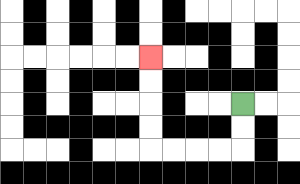{'start': '[10, 4]', 'end': '[6, 2]', 'path_directions': 'D,D,L,L,L,L,U,U,U,U', 'path_coordinates': '[[10, 4], [10, 5], [10, 6], [9, 6], [8, 6], [7, 6], [6, 6], [6, 5], [6, 4], [6, 3], [6, 2]]'}